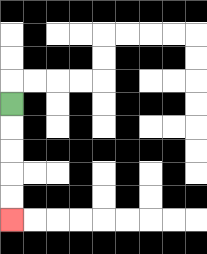{'start': '[0, 4]', 'end': '[0, 9]', 'path_directions': 'D,D,D,D,D', 'path_coordinates': '[[0, 4], [0, 5], [0, 6], [0, 7], [0, 8], [0, 9]]'}